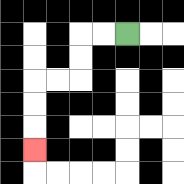{'start': '[5, 1]', 'end': '[1, 6]', 'path_directions': 'L,L,D,D,L,L,D,D,D', 'path_coordinates': '[[5, 1], [4, 1], [3, 1], [3, 2], [3, 3], [2, 3], [1, 3], [1, 4], [1, 5], [1, 6]]'}